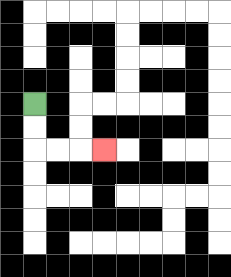{'start': '[1, 4]', 'end': '[4, 6]', 'path_directions': 'D,D,R,R,R', 'path_coordinates': '[[1, 4], [1, 5], [1, 6], [2, 6], [3, 6], [4, 6]]'}